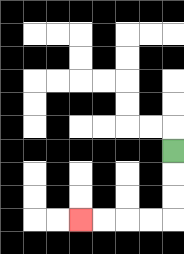{'start': '[7, 6]', 'end': '[3, 9]', 'path_directions': 'D,D,D,L,L,L,L', 'path_coordinates': '[[7, 6], [7, 7], [7, 8], [7, 9], [6, 9], [5, 9], [4, 9], [3, 9]]'}